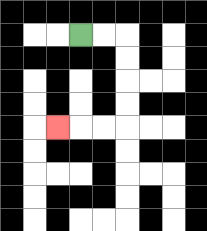{'start': '[3, 1]', 'end': '[2, 5]', 'path_directions': 'R,R,D,D,D,D,L,L,L', 'path_coordinates': '[[3, 1], [4, 1], [5, 1], [5, 2], [5, 3], [5, 4], [5, 5], [4, 5], [3, 5], [2, 5]]'}